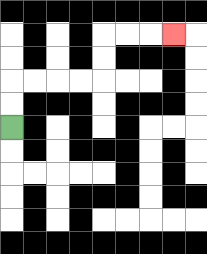{'start': '[0, 5]', 'end': '[7, 1]', 'path_directions': 'U,U,R,R,R,R,U,U,R,R,R', 'path_coordinates': '[[0, 5], [0, 4], [0, 3], [1, 3], [2, 3], [3, 3], [4, 3], [4, 2], [4, 1], [5, 1], [6, 1], [7, 1]]'}